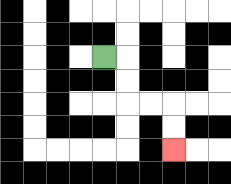{'start': '[4, 2]', 'end': '[7, 6]', 'path_directions': 'R,D,D,R,R,D,D', 'path_coordinates': '[[4, 2], [5, 2], [5, 3], [5, 4], [6, 4], [7, 4], [7, 5], [7, 6]]'}